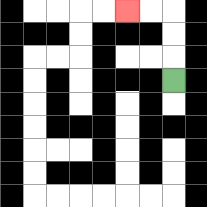{'start': '[7, 3]', 'end': '[5, 0]', 'path_directions': 'U,U,U,L,L', 'path_coordinates': '[[7, 3], [7, 2], [7, 1], [7, 0], [6, 0], [5, 0]]'}